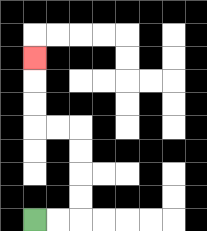{'start': '[1, 9]', 'end': '[1, 2]', 'path_directions': 'R,R,U,U,U,U,L,L,U,U,U', 'path_coordinates': '[[1, 9], [2, 9], [3, 9], [3, 8], [3, 7], [3, 6], [3, 5], [2, 5], [1, 5], [1, 4], [1, 3], [1, 2]]'}